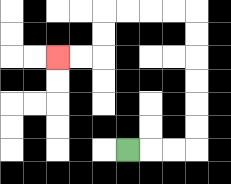{'start': '[5, 6]', 'end': '[2, 2]', 'path_directions': 'R,R,R,U,U,U,U,U,U,L,L,L,L,D,D,L,L', 'path_coordinates': '[[5, 6], [6, 6], [7, 6], [8, 6], [8, 5], [8, 4], [8, 3], [8, 2], [8, 1], [8, 0], [7, 0], [6, 0], [5, 0], [4, 0], [4, 1], [4, 2], [3, 2], [2, 2]]'}